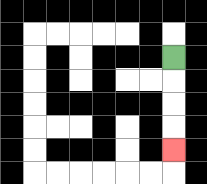{'start': '[7, 2]', 'end': '[7, 6]', 'path_directions': 'D,D,D,D', 'path_coordinates': '[[7, 2], [7, 3], [7, 4], [7, 5], [7, 6]]'}